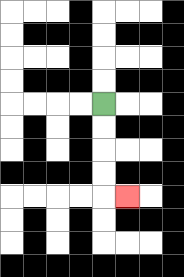{'start': '[4, 4]', 'end': '[5, 8]', 'path_directions': 'D,D,D,D,R', 'path_coordinates': '[[4, 4], [4, 5], [4, 6], [4, 7], [4, 8], [5, 8]]'}